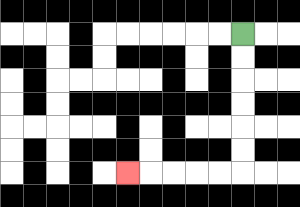{'start': '[10, 1]', 'end': '[5, 7]', 'path_directions': 'D,D,D,D,D,D,L,L,L,L,L', 'path_coordinates': '[[10, 1], [10, 2], [10, 3], [10, 4], [10, 5], [10, 6], [10, 7], [9, 7], [8, 7], [7, 7], [6, 7], [5, 7]]'}